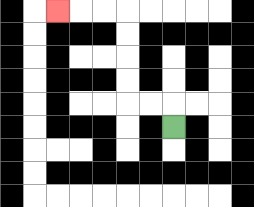{'start': '[7, 5]', 'end': '[2, 0]', 'path_directions': 'U,L,L,U,U,U,U,L,L,L', 'path_coordinates': '[[7, 5], [7, 4], [6, 4], [5, 4], [5, 3], [5, 2], [5, 1], [5, 0], [4, 0], [3, 0], [2, 0]]'}